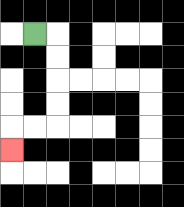{'start': '[1, 1]', 'end': '[0, 6]', 'path_directions': 'R,D,D,D,D,L,L,D', 'path_coordinates': '[[1, 1], [2, 1], [2, 2], [2, 3], [2, 4], [2, 5], [1, 5], [0, 5], [0, 6]]'}